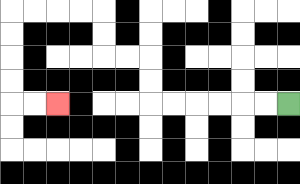{'start': '[12, 4]', 'end': '[2, 4]', 'path_directions': 'L,L,L,L,L,L,U,U,L,L,U,U,L,L,L,L,D,D,D,D,R,R', 'path_coordinates': '[[12, 4], [11, 4], [10, 4], [9, 4], [8, 4], [7, 4], [6, 4], [6, 3], [6, 2], [5, 2], [4, 2], [4, 1], [4, 0], [3, 0], [2, 0], [1, 0], [0, 0], [0, 1], [0, 2], [0, 3], [0, 4], [1, 4], [2, 4]]'}